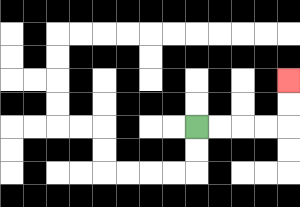{'start': '[8, 5]', 'end': '[12, 3]', 'path_directions': 'R,R,R,R,U,U', 'path_coordinates': '[[8, 5], [9, 5], [10, 5], [11, 5], [12, 5], [12, 4], [12, 3]]'}